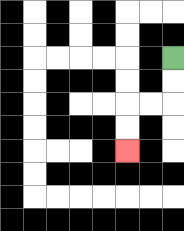{'start': '[7, 2]', 'end': '[5, 6]', 'path_directions': 'D,D,L,L,D,D', 'path_coordinates': '[[7, 2], [7, 3], [7, 4], [6, 4], [5, 4], [5, 5], [5, 6]]'}